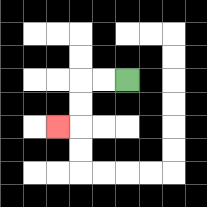{'start': '[5, 3]', 'end': '[2, 5]', 'path_directions': 'L,L,D,D,L', 'path_coordinates': '[[5, 3], [4, 3], [3, 3], [3, 4], [3, 5], [2, 5]]'}